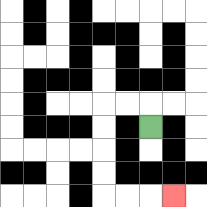{'start': '[6, 5]', 'end': '[7, 8]', 'path_directions': 'U,L,L,D,D,D,D,R,R,R', 'path_coordinates': '[[6, 5], [6, 4], [5, 4], [4, 4], [4, 5], [4, 6], [4, 7], [4, 8], [5, 8], [6, 8], [7, 8]]'}